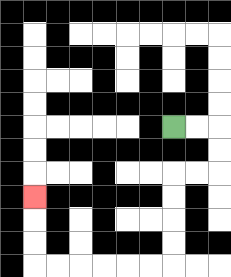{'start': '[7, 5]', 'end': '[1, 8]', 'path_directions': 'R,R,D,D,L,L,D,D,D,D,L,L,L,L,L,L,U,U,U', 'path_coordinates': '[[7, 5], [8, 5], [9, 5], [9, 6], [9, 7], [8, 7], [7, 7], [7, 8], [7, 9], [7, 10], [7, 11], [6, 11], [5, 11], [4, 11], [3, 11], [2, 11], [1, 11], [1, 10], [1, 9], [1, 8]]'}